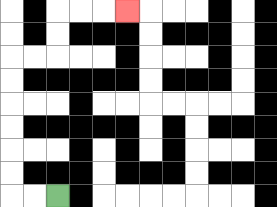{'start': '[2, 8]', 'end': '[5, 0]', 'path_directions': 'L,L,U,U,U,U,U,U,R,R,U,U,R,R,R', 'path_coordinates': '[[2, 8], [1, 8], [0, 8], [0, 7], [0, 6], [0, 5], [0, 4], [0, 3], [0, 2], [1, 2], [2, 2], [2, 1], [2, 0], [3, 0], [4, 0], [5, 0]]'}